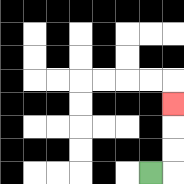{'start': '[6, 7]', 'end': '[7, 4]', 'path_directions': 'R,U,U,U', 'path_coordinates': '[[6, 7], [7, 7], [7, 6], [7, 5], [7, 4]]'}